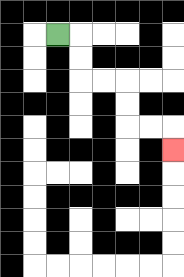{'start': '[2, 1]', 'end': '[7, 6]', 'path_directions': 'R,D,D,R,R,D,D,R,R,D', 'path_coordinates': '[[2, 1], [3, 1], [3, 2], [3, 3], [4, 3], [5, 3], [5, 4], [5, 5], [6, 5], [7, 5], [7, 6]]'}